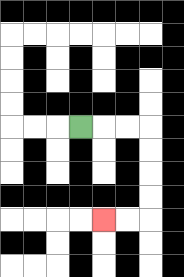{'start': '[3, 5]', 'end': '[4, 9]', 'path_directions': 'R,R,R,D,D,D,D,L,L', 'path_coordinates': '[[3, 5], [4, 5], [5, 5], [6, 5], [6, 6], [6, 7], [6, 8], [6, 9], [5, 9], [4, 9]]'}